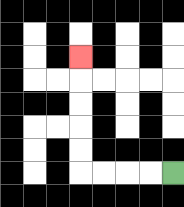{'start': '[7, 7]', 'end': '[3, 2]', 'path_directions': 'L,L,L,L,U,U,U,U,U', 'path_coordinates': '[[7, 7], [6, 7], [5, 7], [4, 7], [3, 7], [3, 6], [3, 5], [3, 4], [3, 3], [3, 2]]'}